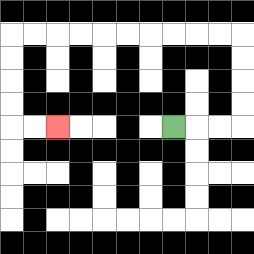{'start': '[7, 5]', 'end': '[2, 5]', 'path_directions': 'R,R,R,U,U,U,U,L,L,L,L,L,L,L,L,L,L,D,D,D,D,R,R', 'path_coordinates': '[[7, 5], [8, 5], [9, 5], [10, 5], [10, 4], [10, 3], [10, 2], [10, 1], [9, 1], [8, 1], [7, 1], [6, 1], [5, 1], [4, 1], [3, 1], [2, 1], [1, 1], [0, 1], [0, 2], [0, 3], [0, 4], [0, 5], [1, 5], [2, 5]]'}